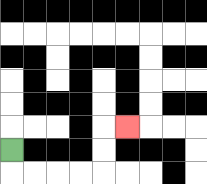{'start': '[0, 6]', 'end': '[5, 5]', 'path_directions': 'D,R,R,R,R,U,U,R', 'path_coordinates': '[[0, 6], [0, 7], [1, 7], [2, 7], [3, 7], [4, 7], [4, 6], [4, 5], [5, 5]]'}